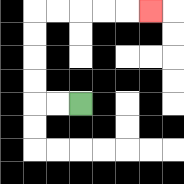{'start': '[3, 4]', 'end': '[6, 0]', 'path_directions': 'L,L,U,U,U,U,R,R,R,R,R', 'path_coordinates': '[[3, 4], [2, 4], [1, 4], [1, 3], [1, 2], [1, 1], [1, 0], [2, 0], [3, 0], [4, 0], [5, 0], [6, 0]]'}